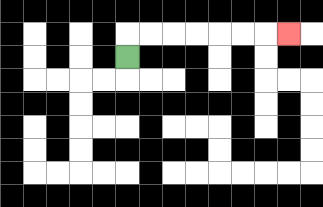{'start': '[5, 2]', 'end': '[12, 1]', 'path_directions': 'U,R,R,R,R,R,R,R', 'path_coordinates': '[[5, 2], [5, 1], [6, 1], [7, 1], [8, 1], [9, 1], [10, 1], [11, 1], [12, 1]]'}